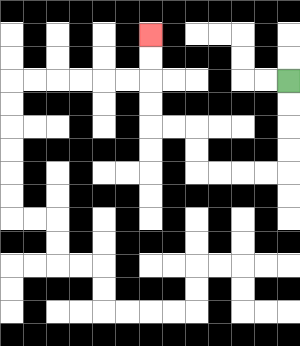{'start': '[12, 3]', 'end': '[6, 1]', 'path_directions': 'D,D,D,D,L,L,L,L,U,U,L,L,U,U,U,U', 'path_coordinates': '[[12, 3], [12, 4], [12, 5], [12, 6], [12, 7], [11, 7], [10, 7], [9, 7], [8, 7], [8, 6], [8, 5], [7, 5], [6, 5], [6, 4], [6, 3], [6, 2], [6, 1]]'}